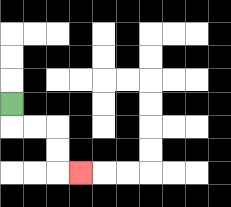{'start': '[0, 4]', 'end': '[3, 7]', 'path_directions': 'D,R,R,D,D,R', 'path_coordinates': '[[0, 4], [0, 5], [1, 5], [2, 5], [2, 6], [2, 7], [3, 7]]'}